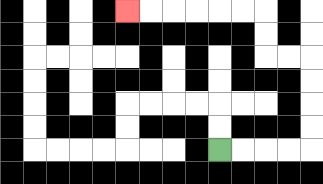{'start': '[9, 6]', 'end': '[5, 0]', 'path_directions': 'R,R,R,R,U,U,U,U,L,L,U,U,L,L,L,L,L,L', 'path_coordinates': '[[9, 6], [10, 6], [11, 6], [12, 6], [13, 6], [13, 5], [13, 4], [13, 3], [13, 2], [12, 2], [11, 2], [11, 1], [11, 0], [10, 0], [9, 0], [8, 0], [7, 0], [6, 0], [5, 0]]'}